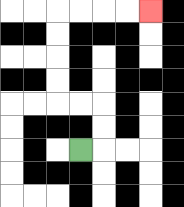{'start': '[3, 6]', 'end': '[6, 0]', 'path_directions': 'R,U,U,L,L,U,U,U,U,R,R,R,R', 'path_coordinates': '[[3, 6], [4, 6], [4, 5], [4, 4], [3, 4], [2, 4], [2, 3], [2, 2], [2, 1], [2, 0], [3, 0], [4, 0], [5, 0], [6, 0]]'}